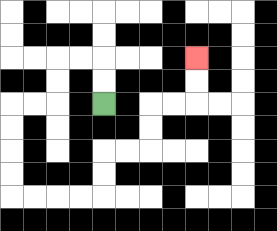{'start': '[4, 4]', 'end': '[8, 2]', 'path_directions': 'U,U,L,L,D,D,L,L,D,D,D,D,R,R,R,R,U,U,R,R,U,U,R,R,U,U', 'path_coordinates': '[[4, 4], [4, 3], [4, 2], [3, 2], [2, 2], [2, 3], [2, 4], [1, 4], [0, 4], [0, 5], [0, 6], [0, 7], [0, 8], [1, 8], [2, 8], [3, 8], [4, 8], [4, 7], [4, 6], [5, 6], [6, 6], [6, 5], [6, 4], [7, 4], [8, 4], [8, 3], [8, 2]]'}